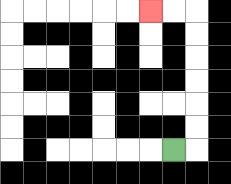{'start': '[7, 6]', 'end': '[6, 0]', 'path_directions': 'R,U,U,U,U,U,U,L,L', 'path_coordinates': '[[7, 6], [8, 6], [8, 5], [8, 4], [8, 3], [8, 2], [8, 1], [8, 0], [7, 0], [6, 0]]'}